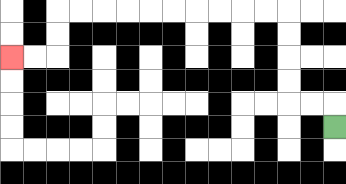{'start': '[14, 5]', 'end': '[0, 2]', 'path_directions': 'U,L,L,U,U,U,U,L,L,L,L,L,L,L,L,L,L,D,D,L,L', 'path_coordinates': '[[14, 5], [14, 4], [13, 4], [12, 4], [12, 3], [12, 2], [12, 1], [12, 0], [11, 0], [10, 0], [9, 0], [8, 0], [7, 0], [6, 0], [5, 0], [4, 0], [3, 0], [2, 0], [2, 1], [2, 2], [1, 2], [0, 2]]'}